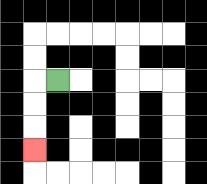{'start': '[2, 3]', 'end': '[1, 6]', 'path_directions': 'L,D,D,D', 'path_coordinates': '[[2, 3], [1, 3], [1, 4], [1, 5], [1, 6]]'}